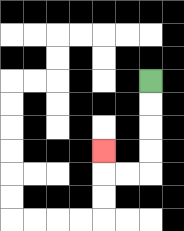{'start': '[6, 3]', 'end': '[4, 6]', 'path_directions': 'D,D,D,D,L,L,U', 'path_coordinates': '[[6, 3], [6, 4], [6, 5], [6, 6], [6, 7], [5, 7], [4, 7], [4, 6]]'}